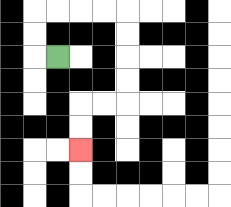{'start': '[2, 2]', 'end': '[3, 6]', 'path_directions': 'L,U,U,R,R,R,R,D,D,D,D,L,L,D,D', 'path_coordinates': '[[2, 2], [1, 2], [1, 1], [1, 0], [2, 0], [3, 0], [4, 0], [5, 0], [5, 1], [5, 2], [5, 3], [5, 4], [4, 4], [3, 4], [3, 5], [3, 6]]'}